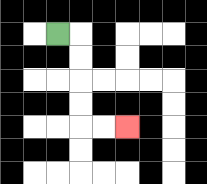{'start': '[2, 1]', 'end': '[5, 5]', 'path_directions': 'R,D,D,D,D,R,R', 'path_coordinates': '[[2, 1], [3, 1], [3, 2], [3, 3], [3, 4], [3, 5], [4, 5], [5, 5]]'}